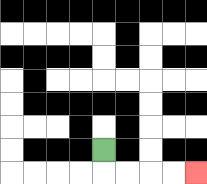{'start': '[4, 6]', 'end': '[8, 7]', 'path_directions': 'D,R,R,R,R', 'path_coordinates': '[[4, 6], [4, 7], [5, 7], [6, 7], [7, 7], [8, 7]]'}